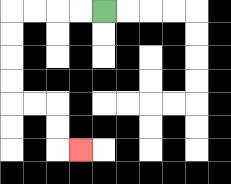{'start': '[4, 0]', 'end': '[3, 6]', 'path_directions': 'L,L,L,L,D,D,D,D,R,R,D,D,R', 'path_coordinates': '[[4, 0], [3, 0], [2, 0], [1, 0], [0, 0], [0, 1], [0, 2], [0, 3], [0, 4], [1, 4], [2, 4], [2, 5], [2, 6], [3, 6]]'}